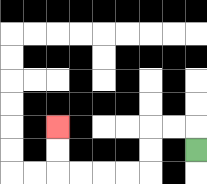{'start': '[8, 6]', 'end': '[2, 5]', 'path_directions': 'U,L,L,D,D,L,L,L,L,U,U', 'path_coordinates': '[[8, 6], [8, 5], [7, 5], [6, 5], [6, 6], [6, 7], [5, 7], [4, 7], [3, 7], [2, 7], [2, 6], [2, 5]]'}